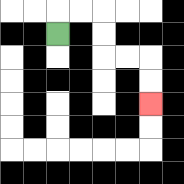{'start': '[2, 1]', 'end': '[6, 4]', 'path_directions': 'U,R,R,D,D,R,R,D,D', 'path_coordinates': '[[2, 1], [2, 0], [3, 0], [4, 0], [4, 1], [4, 2], [5, 2], [6, 2], [6, 3], [6, 4]]'}